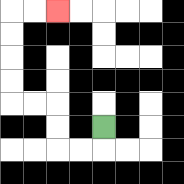{'start': '[4, 5]', 'end': '[2, 0]', 'path_directions': 'D,L,L,U,U,L,L,U,U,U,U,R,R', 'path_coordinates': '[[4, 5], [4, 6], [3, 6], [2, 6], [2, 5], [2, 4], [1, 4], [0, 4], [0, 3], [0, 2], [0, 1], [0, 0], [1, 0], [2, 0]]'}